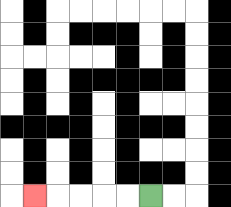{'start': '[6, 8]', 'end': '[1, 8]', 'path_directions': 'L,L,L,L,L', 'path_coordinates': '[[6, 8], [5, 8], [4, 8], [3, 8], [2, 8], [1, 8]]'}